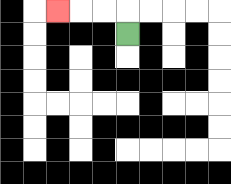{'start': '[5, 1]', 'end': '[2, 0]', 'path_directions': 'U,L,L,L', 'path_coordinates': '[[5, 1], [5, 0], [4, 0], [3, 0], [2, 0]]'}